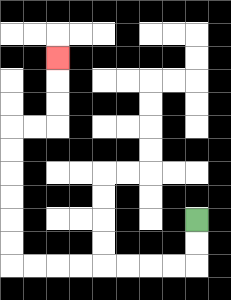{'start': '[8, 9]', 'end': '[2, 2]', 'path_directions': 'D,D,L,L,L,L,L,L,L,L,U,U,U,U,U,U,R,R,U,U,U', 'path_coordinates': '[[8, 9], [8, 10], [8, 11], [7, 11], [6, 11], [5, 11], [4, 11], [3, 11], [2, 11], [1, 11], [0, 11], [0, 10], [0, 9], [0, 8], [0, 7], [0, 6], [0, 5], [1, 5], [2, 5], [2, 4], [2, 3], [2, 2]]'}